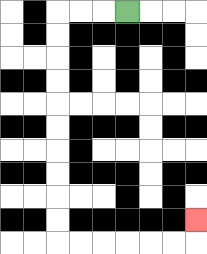{'start': '[5, 0]', 'end': '[8, 9]', 'path_directions': 'L,L,L,D,D,D,D,D,D,D,D,D,D,R,R,R,R,R,R,U', 'path_coordinates': '[[5, 0], [4, 0], [3, 0], [2, 0], [2, 1], [2, 2], [2, 3], [2, 4], [2, 5], [2, 6], [2, 7], [2, 8], [2, 9], [2, 10], [3, 10], [4, 10], [5, 10], [6, 10], [7, 10], [8, 10], [8, 9]]'}